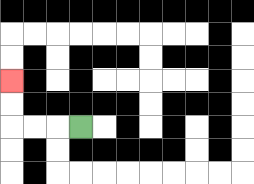{'start': '[3, 5]', 'end': '[0, 3]', 'path_directions': 'L,L,L,U,U', 'path_coordinates': '[[3, 5], [2, 5], [1, 5], [0, 5], [0, 4], [0, 3]]'}